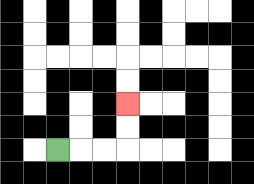{'start': '[2, 6]', 'end': '[5, 4]', 'path_directions': 'R,R,R,U,U', 'path_coordinates': '[[2, 6], [3, 6], [4, 6], [5, 6], [5, 5], [5, 4]]'}